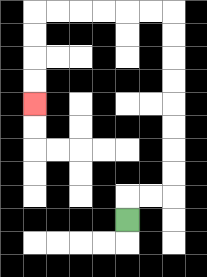{'start': '[5, 9]', 'end': '[1, 4]', 'path_directions': 'U,R,R,U,U,U,U,U,U,U,U,L,L,L,L,L,L,D,D,D,D', 'path_coordinates': '[[5, 9], [5, 8], [6, 8], [7, 8], [7, 7], [7, 6], [7, 5], [7, 4], [7, 3], [7, 2], [7, 1], [7, 0], [6, 0], [5, 0], [4, 0], [3, 0], [2, 0], [1, 0], [1, 1], [1, 2], [1, 3], [1, 4]]'}